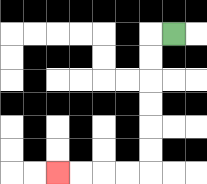{'start': '[7, 1]', 'end': '[2, 7]', 'path_directions': 'L,D,D,D,D,D,D,L,L,L,L', 'path_coordinates': '[[7, 1], [6, 1], [6, 2], [6, 3], [6, 4], [6, 5], [6, 6], [6, 7], [5, 7], [4, 7], [3, 7], [2, 7]]'}